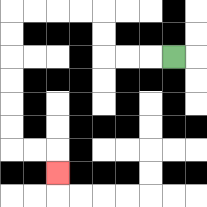{'start': '[7, 2]', 'end': '[2, 7]', 'path_directions': 'L,L,L,U,U,L,L,L,L,D,D,D,D,D,D,R,R,D', 'path_coordinates': '[[7, 2], [6, 2], [5, 2], [4, 2], [4, 1], [4, 0], [3, 0], [2, 0], [1, 0], [0, 0], [0, 1], [0, 2], [0, 3], [0, 4], [0, 5], [0, 6], [1, 6], [2, 6], [2, 7]]'}